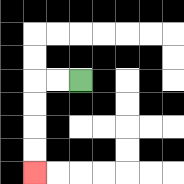{'start': '[3, 3]', 'end': '[1, 7]', 'path_directions': 'L,L,D,D,D,D', 'path_coordinates': '[[3, 3], [2, 3], [1, 3], [1, 4], [1, 5], [1, 6], [1, 7]]'}